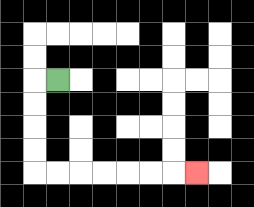{'start': '[2, 3]', 'end': '[8, 7]', 'path_directions': 'L,D,D,D,D,R,R,R,R,R,R,R', 'path_coordinates': '[[2, 3], [1, 3], [1, 4], [1, 5], [1, 6], [1, 7], [2, 7], [3, 7], [4, 7], [5, 7], [6, 7], [7, 7], [8, 7]]'}